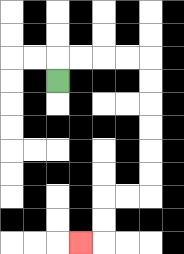{'start': '[2, 3]', 'end': '[3, 10]', 'path_directions': 'U,R,R,R,R,D,D,D,D,D,D,L,L,D,D,L', 'path_coordinates': '[[2, 3], [2, 2], [3, 2], [4, 2], [5, 2], [6, 2], [6, 3], [6, 4], [6, 5], [6, 6], [6, 7], [6, 8], [5, 8], [4, 8], [4, 9], [4, 10], [3, 10]]'}